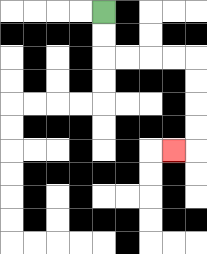{'start': '[4, 0]', 'end': '[7, 6]', 'path_directions': 'D,D,R,R,R,R,D,D,D,D,L', 'path_coordinates': '[[4, 0], [4, 1], [4, 2], [5, 2], [6, 2], [7, 2], [8, 2], [8, 3], [8, 4], [8, 5], [8, 6], [7, 6]]'}